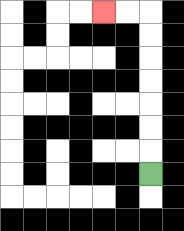{'start': '[6, 7]', 'end': '[4, 0]', 'path_directions': 'U,U,U,U,U,U,U,L,L', 'path_coordinates': '[[6, 7], [6, 6], [6, 5], [6, 4], [6, 3], [6, 2], [6, 1], [6, 0], [5, 0], [4, 0]]'}